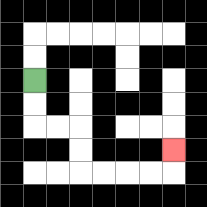{'start': '[1, 3]', 'end': '[7, 6]', 'path_directions': 'D,D,R,R,D,D,R,R,R,R,U', 'path_coordinates': '[[1, 3], [1, 4], [1, 5], [2, 5], [3, 5], [3, 6], [3, 7], [4, 7], [5, 7], [6, 7], [7, 7], [7, 6]]'}